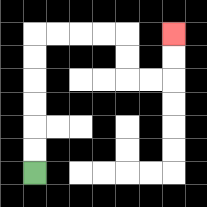{'start': '[1, 7]', 'end': '[7, 1]', 'path_directions': 'U,U,U,U,U,U,R,R,R,R,D,D,R,R,U,U', 'path_coordinates': '[[1, 7], [1, 6], [1, 5], [1, 4], [1, 3], [1, 2], [1, 1], [2, 1], [3, 1], [4, 1], [5, 1], [5, 2], [5, 3], [6, 3], [7, 3], [7, 2], [7, 1]]'}